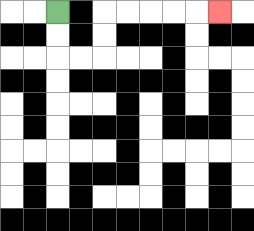{'start': '[2, 0]', 'end': '[9, 0]', 'path_directions': 'D,D,R,R,U,U,R,R,R,R,R', 'path_coordinates': '[[2, 0], [2, 1], [2, 2], [3, 2], [4, 2], [4, 1], [4, 0], [5, 0], [6, 0], [7, 0], [8, 0], [9, 0]]'}